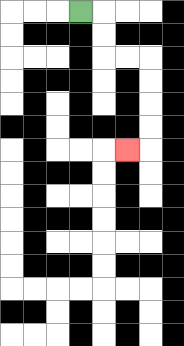{'start': '[3, 0]', 'end': '[5, 6]', 'path_directions': 'R,D,D,R,R,D,D,D,D,L', 'path_coordinates': '[[3, 0], [4, 0], [4, 1], [4, 2], [5, 2], [6, 2], [6, 3], [6, 4], [6, 5], [6, 6], [5, 6]]'}